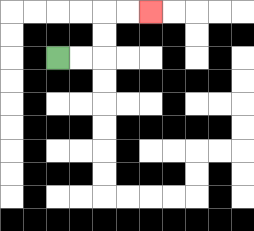{'start': '[2, 2]', 'end': '[6, 0]', 'path_directions': 'R,R,U,U,R,R', 'path_coordinates': '[[2, 2], [3, 2], [4, 2], [4, 1], [4, 0], [5, 0], [6, 0]]'}